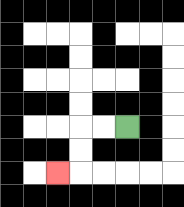{'start': '[5, 5]', 'end': '[2, 7]', 'path_directions': 'L,L,D,D,L', 'path_coordinates': '[[5, 5], [4, 5], [3, 5], [3, 6], [3, 7], [2, 7]]'}